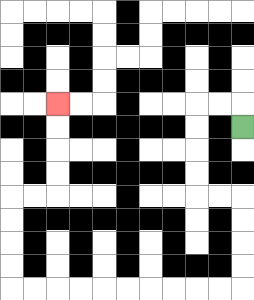{'start': '[10, 5]', 'end': '[2, 4]', 'path_directions': 'U,L,L,D,D,D,D,R,R,D,D,D,D,L,L,L,L,L,L,L,L,L,L,U,U,U,U,R,R,U,U,U,U', 'path_coordinates': '[[10, 5], [10, 4], [9, 4], [8, 4], [8, 5], [8, 6], [8, 7], [8, 8], [9, 8], [10, 8], [10, 9], [10, 10], [10, 11], [10, 12], [9, 12], [8, 12], [7, 12], [6, 12], [5, 12], [4, 12], [3, 12], [2, 12], [1, 12], [0, 12], [0, 11], [0, 10], [0, 9], [0, 8], [1, 8], [2, 8], [2, 7], [2, 6], [2, 5], [2, 4]]'}